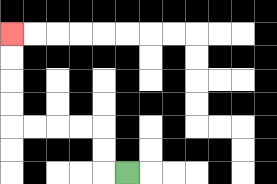{'start': '[5, 7]', 'end': '[0, 1]', 'path_directions': 'L,U,U,L,L,L,L,U,U,U,U', 'path_coordinates': '[[5, 7], [4, 7], [4, 6], [4, 5], [3, 5], [2, 5], [1, 5], [0, 5], [0, 4], [0, 3], [0, 2], [0, 1]]'}